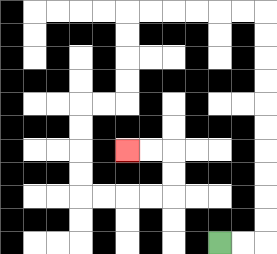{'start': '[9, 10]', 'end': '[5, 6]', 'path_directions': 'R,R,U,U,U,U,U,U,U,U,U,U,L,L,L,L,L,L,D,D,D,D,L,L,D,D,D,D,R,R,R,R,U,U,L,L', 'path_coordinates': '[[9, 10], [10, 10], [11, 10], [11, 9], [11, 8], [11, 7], [11, 6], [11, 5], [11, 4], [11, 3], [11, 2], [11, 1], [11, 0], [10, 0], [9, 0], [8, 0], [7, 0], [6, 0], [5, 0], [5, 1], [5, 2], [5, 3], [5, 4], [4, 4], [3, 4], [3, 5], [3, 6], [3, 7], [3, 8], [4, 8], [5, 8], [6, 8], [7, 8], [7, 7], [7, 6], [6, 6], [5, 6]]'}